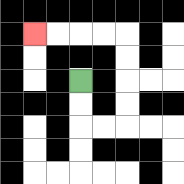{'start': '[3, 3]', 'end': '[1, 1]', 'path_directions': 'D,D,R,R,U,U,U,U,L,L,L,L', 'path_coordinates': '[[3, 3], [3, 4], [3, 5], [4, 5], [5, 5], [5, 4], [5, 3], [5, 2], [5, 1], [4, 1], [3, 1], [2, 1], [1, 1]]'}